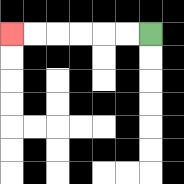{'start': '[6, 1]', 'end': '[0, 1]', 'path_directions': 'L,L,L,L,L,L', 'path_coordinates': '[[6, 1], [5, 1], [4, 1], [3, 1], [2, 1], [1, 1], [0, 1]]'}